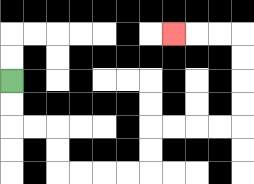{'start': '[0, 3]', 'end': '[7, 1]', 'path_directions': 'D,D,R,R,D,D,R,R,R,R,U,U,R,R,R,R,U,U,U,U,L,L,L', 'path_coordinates': '[[0, 3], [0, 4], [0, 5], [1, 5], [2, 5], [2, 6], [2, 7], [3, 7], [4, 7], [5, 7], [6, 7], [6, 6], [6, 5], [7, 5], [8, 5], [9, 5], [10, 5], [10, 4], [10, 3], [10, 2], [10, 1], [9, 1], [8, 1], [7, 1]]'}